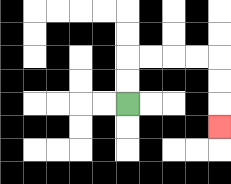{'start': '[5, 4]', 'end': '[9, 5]', 'path_directions': 'U,U,R,R,R,R,D,D,D', 'path_coordinates': '[[5, 4], [5, 3], [5, 2], [6, 2], [7, 2], [8, 2], [9, 2], [9, 3], [9, 4], [9, 5]]'}